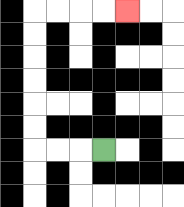{'start': '[4, 6]', 'end': '[5, 0]', 'path_directions': 'L,L,L,U,U,U,U,U,U,R,R,R,R', 'path_coordinates': '[[4, 6], [3, 6], [2, 6], [1, 6], [1, 5], [1, 4], [1, 3], [1, 2], [1, 1], [1, 0], [2, 0], [3, 0], [4, 0], [5, 0]]'}